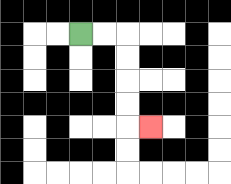{'start': '[3, 1]', 'end': '[6, 5]', 'path_directions': 'R,R,D,D,D,D,R', 'path_coordinates': '[[3, 1], [4, 1], [5, 1], [5, 2], [5, 3], [5, 4], [5, 5], [6, 5]]'}